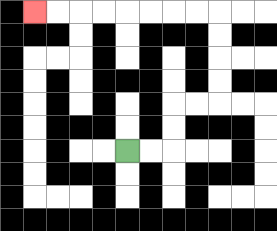{'start': '[5, 6]', 'end': '[1, 0]', 'path_directions': 'R,R,U,U,R,R,U,U,U,U,L,L,L,L,L,L,L,L', 'path_coordinates': '[[5, 6], [6, 6], [7, 6], [7, 5], [7, 4], [8, 4], [9, 4], [9, 3], [9, 2], [9, 1], [9, 0], [8, 0], [7, 0], [6, 0], [5, 0], [4, 0], [3, 0], [2, 0], [1, 0]]'}